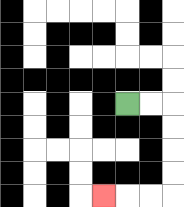{'start': '[5, 4]', 'end': '[4, 8]', 'path_directions': 'R,R,D,D,D,D,L,L,L', 'path_coordinates': '[[5, 4], [6, 4], [7, 4], [7, 5], [7, 6], [7, 7], [7, 8], [6, 8], [5, 8], [4, 8]]'}